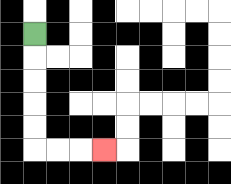{'start': '[1, 1]', 'end': '[4, 6]', 'path_directions': 'D,D,D,D,D,R,R,R', 'path_coordinates': '[[1, 1], [1, 2], [1, 3], [1, 4], [1, 5], [1, 6], [2, 6], [3, 6], [4, 6]]'}